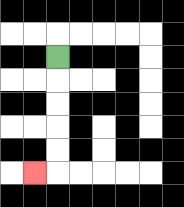{'start': '[2, 2]', 'end': '[1, 7]', 'path_directions': 'D,D,D,D,D,L', 'path_coordinates': '[[2, 2], [2, 3], [2, 4], [2, 5], [2, 6], [2, 7], [1, 7]]'}